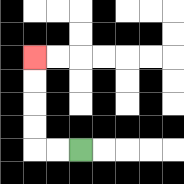{'start': '[3, 6]', 'end': '[1, 2]', 'path_directions': 'L,L,U,U,U,U', 'path_coordinates': '[[3, 6], [2, 6], [1, 6], [1, 5], [1, 4], [1, 3], [1, 2]]'}